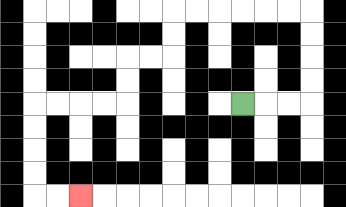{'start': '[10, 4]', 'end': '[3, 8]', 'path_directions': 'R,R,R,U,U,U,U,L,L,L,L,L,L,D,D,L,L,D,D,L,L,L,L,D,D,D,D,R,R', 'path_coordinates': '[[10, 4], [11, 4], [12, 4], [13, 4], [13, 3], [13, 2], [13, 1], [13, 0], [12, 0], [11, 0], [10, 0], [9, 0], [8, 0], [7, 0], [7, 1], [7, 2], [6, 2], [5, 2], [5, 3], [5, 4], [4, 4], [3, 4], [2, 4], [1, 4], [1, 5], [1, 6], [1, 7], [1, 8], [2, 8], [3, 8]]'}